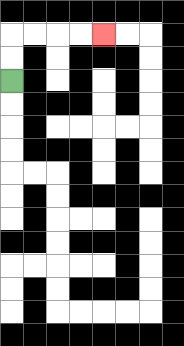{'start': '[0, 3]', 'end': '[4, 1]', 'path_directions': 'U,U,R,R,R,R', 'path_coordinates': '[[0, 3], [0, 2], [0, 1], [1, 1], [2, 1], [3, 1], [4, 1]]'}